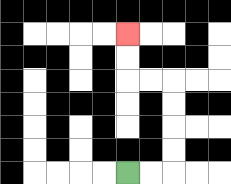{'start': '[5, 7]', 'end': '[5, 1]', 'path_directions': 'R,R,U,U,U,U,L,L,U,U', 'path_coordinates': '[[5, 7], [6, 7], [7, 7], [7, 6], [7, 5], [7, 4], [7, 3], [6, 3], [5, 3], [5, 2], [5, 1]]'}